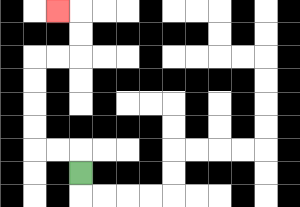{'start': '[3, 7]', 'end': '[2, 0]', 'path_directions': 'U,L,L,U,U,U,U,R,R,U,U,L', 'path_coordinates': '[[3, 7], [3, 6], [2, 6], [1, 6], [1, 5], [1, 4], [1, 3], [1, 2], [2, 2], [3, 2], [3, 1], [3, 0], [2, 0]]'}